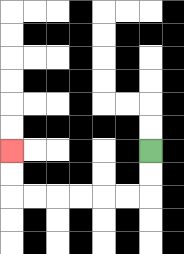{'start': '[6, 6]', 'end': '[0, 6]', 'path_directions': 'D,D,L,L,L,L,L,L,U,U', 'path_coordinates': '[[6, 6], [6, 7], [6, 8], [5, 8], [4, 8], [3, 8], [2, 8], [1, 8], [0, 8], [0, 7], [0, 6]]'}